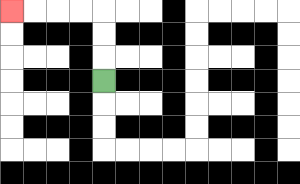{'start': '[4, 3]', 'end': '[0, 0]', 'path_directions': 'U,U,U,L,L,L,L', 'path_coordinates': '[[4, 3], [4, 2], [4, 1], [4, 0], [3, 0], [2, 0], [1, 0], [0, 0]]'}